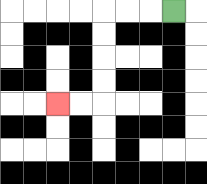{'start': '[7, 0]', 'end': '[2, 4]', 'path_directions': 'L,L,L,D,D,D,D,L,L', 'path_coordinates': '[[7, 0], [6, 0], [5, 0], [4, 0], [4, 1], [4, 2], [4, 3], [4, 4], [3, 4], [2, 4]]'}